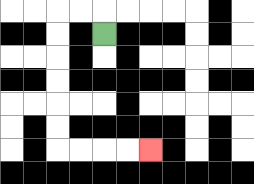{'start': '[4, 1]', 'end': '[6, 6]', 'path_directions': 'U,L,L,D,D,D,D,D,D,R,R,R,R', 'path_coordinates': '[[4, 1], [4, 0], [3, 0], [2, 0], [2, 1], [2, 2], [2, 3], [2, 4], [2, 5], [2, 6], [3, 6], [4, 6], [5, 6], [6, 6]]'}